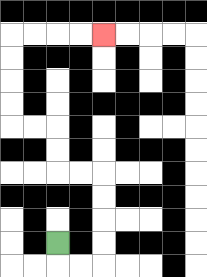{'start': '[2, 10]', 'end': '[4, 1]', 'path_directions': 'D,R,R,U,U,U,U,L,L,U,U,L,L,U,U,U,U,R,R,R,R', 'path_coordinates': '[[2, 10], [2, 11], [3, 11], [4, 11], [4, 10], [4, 9], [4, 8], [4, 7], [3, 7], [2, 7], [2, 6], [2, 5], [1, 5], [0, 5], [0, 4], [0, 3], [0, 2], [0, 1], [1, 1], [2, 1], [3, 1], [4, 1]]'}